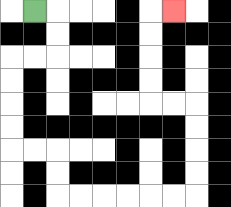{'start': '[1, 0]', 'end': '[7, 0]', 'path_directions': 'R,D,D,L,L,D,D,D,D,R,R,D,D,R,R,R,R,R,R,U,U,U,U,L,L,U,U,U,U,R', 'path_coordinates': '[[1, 0], [2, 0], [2, 1], [2, 2], [1, 2], [0, 2], [0, 3], [0, 4], [0, 5], [0, 6], [1, 6], [2, 6], [2, 7], [2, 8], [3, 8], [4, 8], [5, 8], [6, 8], [7, 8], [8, 8], [8, 7], [8, 6], [8, 5], [8, 4], [7, 4], [6, 4], [6, 3], [6, 2], [6, 1], [6, 0], [7, 0]]'}